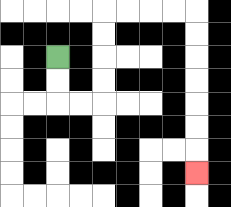{'start': '[2, 2]', 'end': '[8, 7]', 'path_directions': 'D,D,R,R,U,U,U,U,R,R,R,R,D,D,D,D,D,D,D', 'path_coordinates': '[[2, 2], [2, 3], [2, 4], [3, 4], [4, 4], [4, 3], [4, 2], [4, 1], [4, 0], [5, 0], [6, 0], [7, 0], [8, 0], [8, 1], [8, 2], [8, 3], [8, 4], [8, 5], [8, 6], [8, 7]]'}